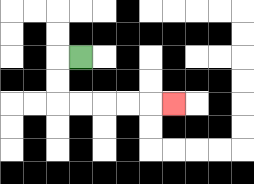{'start': '[3, 2]', 'end': '[7, 4]', 'path_directions': 'L,D,D,R,R,R,R,R', 'path_coordinates': '[[3, 2], [2, 2], [2, 3], [2, 4], [3, 4], [4, 4], [5, 4], [6, 4], [7, 4]]'}